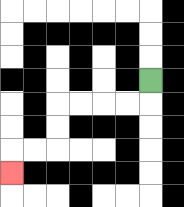{'start': '[6, 3]', 'end': '[0, 7]', 'path_directions': 'D,L,L,L,L,D,D,L,L,D', 'path_coordinates': '[[6, 3], [6, 4], [5, 4], [4, 4], [3, 4], [2, 4], [2, 5], [2, 6], [1, 6], [0, 6], [0, 7]]'}